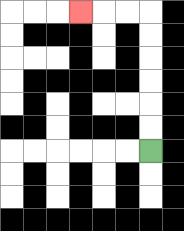{'start': '[6, 6]', 'end': '[3, 0]', 'path_directions': 'U,U,U,U,U,U,L,L,L', 'path_coordinates': '[[6, 6], [6, 5], [6, 4], [6, 3], [6, 2], [6, 1], [6, 0], [5, 0], [4, 0], [3, 0]]'}